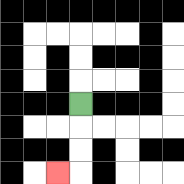{'start': '[3, 4]', 'end': '[2, 7]', 'path_directions': 'D,D,D,L', 'path_coordinates': '[[3, 4], [3, 5], [3, 6], [3, 7], [2, 7]]'}